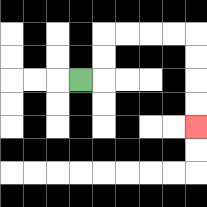{'start': '[3, 3]', 'end': '[8, 5]', 'path_directions': 'R,U,U,R,R,R,R,D,D,D,D', 'path_coordinates': '[[3, 3], [4, 3], [4, 2], [4, 1], [5, 1], [6, 1], [7, 1], [8, 1], [8, 2], [8, 3], [8, 4], [8, 5]]'}